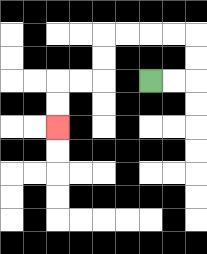{'start': '[6, 3]', 'end': '[2, 5]', 'path_directions': 'R,R,U,U,L,L,L,L,D,D,L,L,D,D', 'path_coordinates': '[[6, 3], [7, 3], [8, 3], [8, 2], [8, 1], [7, 1], [6, 1], [5, 1], [4, 1], [4, 2], [4, 3], [3, 3], [2, 3], [2, 4], [2, 5]]'}